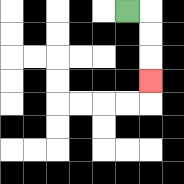{'start': '[5, 0]', 'end': '[6, 3]', 'path_directions': 'R,D,D,D', 'path_coordinates': '[[5, 0], [6, 0], [6, 1], [6, 2], [6, 3]]'}